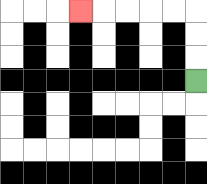{'start': '[8, 3]', 'end': '[3, 0]', 'path_directions': 'U,U,U,L,L,L,L,L', 'path_coordinates': '[[8, 3], [8, 2], [8, 1], [8, 0], [7, 0], [6, 0], [5, 0], [4, 0], [3, 0]]'}